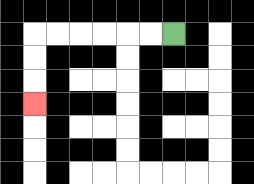{'start': '[7, 1]', 'end': '[1, 4]', 'path_directions': 'L,L,L,L,L,L,D,D,D', 'path_coordinates': '[[7, 1], [6, 1], [5, 1], [4, 1], [3, 1], [2, 1], [1, 1], [1, 2], [1, 3], [1, 4]]'}